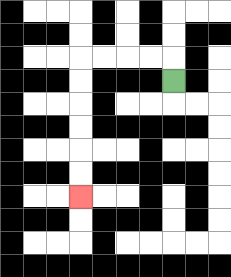{'start': '[7, 3]', 'end': '[3, 8]', 'path_directions': 'U,L,L,L,L,D,D,D,D,D,D', 'path_coordinates': '[[7, 3], [7, 2], [6, 2], [5, 2], [4, 2], [3, 2], [3, 3], [3, 4], [3, 5], [3, 6], [3, 7], [3, 8]]'}